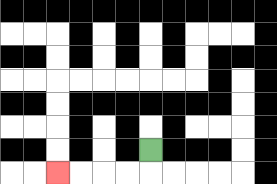{'start': '[6, 6]', 'end': '[2, 7]', 'path_directions': 'D,L,L,L,L', 'path_coordinates': '[[6, 6], [6, 7], [5, 7], [4, 7], [3, 7], [2, 7]]'}